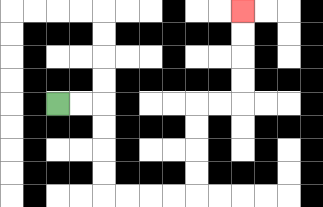{'start': '[2, 4]', 'end': '[10, 0]', 'path_directions': 'R,R,D,D,D,D,R,R,R,R,U,U,U,U,R,R,U,U,U,U', 'path_coordinates': '[[2, 4], [3, 4], [4, 4], [4, 5], [4, 6], [4, 7], [4, 8], [5, 8], [6, 8], [7, 8], [8, 8], [8, 7], [8, 6], [8, 5], [8, 4], [9, 4], [10, 4], [10, 3], [10, 2], [10, 1], [10, 0]]'}